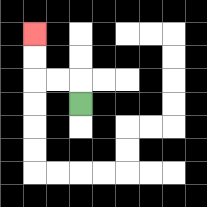{'start': '[3, 4]', 'end': '[1, 1]', 'path_directions': 'U,L,L,U,U', 'path_coordinates': '[[3, 4], [3, 3], [2, 3], [1, 3], [1, 2], [1, 1]]'}